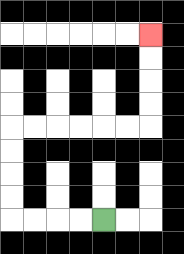{'start': '[4, 9]', 'end': '[6, 1]', 'path_directions': 'L,L,L,L,U,U,U,U,R,R,R,R,R,R,U,U,U,U', 'path_coordinates': '[[4, 9], [3, 9], [2, 9], [1, 9], [0, 9], [0, 8], [0, 7], [0, 6], [0, 5], [1, 5], [2, 5], [3, 5], [4, 5], [5, 5], [6, 5], [6, 4], [6, 3], [6, 2], [6, 1]]'}